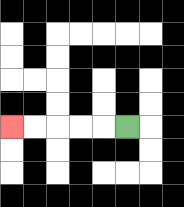{'start': '[5, 5]', 'end': '[0, 5]', 'path_directions': 'L,L,L,L,L', 'path_coordinates': '[[5, 5], [4, 5], [3, 5], [2, 5], [1, 5], [0, 5]]'}